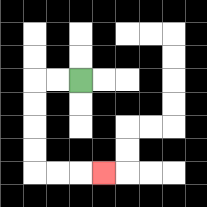{'start': '[3, 3]', 'end': '[4, 7]', 'path_directions': 'L,L,D,D,D,D,R,R,R', 'path_coordinates': '[[3, 3], [2, 3], [1, 3], [1, 4], [1, 5], [1, 6], [1, 7], [2, 7], [3, 7], [4, 7]]'}